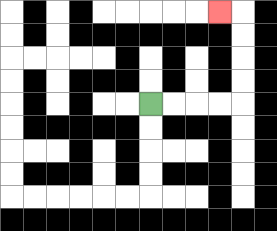{'start': '[6, 4]', 'end': '[9, 0]', 'path_directions': 'R,R,R,R,U,U,U,U,L', 'path_coordinates': '[[6, 4], [7, 4], [8, 4], [9, 4], [10, 4], [10, 3], [10, 2], [10, 1], [10, 0], [9, 0]]'}